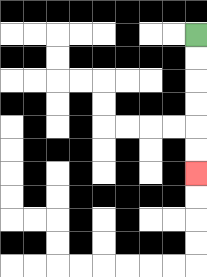{'start': '[8, 1]', 'end': '[8, 7]', 'path_directions': 'D,D,D,D,D,D', 'path_coordinates': '[[8, 1], [8, 2], [8, 3], [8, 4], [8, 5], [8, 6], [8, 7]]'}